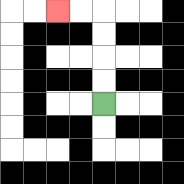{'start': '[4, 4]', 'end': '[2, 0]', 'path_directions': 'U,U,U,U,L,L', 'path_coordinates': '[[4, 4], [4, 3], [4, 2], [4, 1], [4, 0], [3, 0], [2, 0]]'}